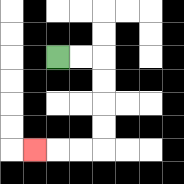{'start': '[2, 2]', 'end': '[1, 6]', 'path_directions': 'R,R,D,D,D,D,L,L,L', 'path_coordinates': '[[2, 2], [3, 2], [4, 2], [4, 3], [4, 4], [4, 5], [4, 6], [3, 6], [2, 6], [1, 6]]'}